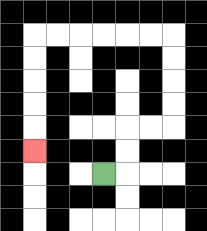{'start': '[4, 7]', 'end': '[1, 6]', 'path_directions': 'R,U,U,R,R,U,U,U,U,L,L,L,L,L,L,D,D,D,D,D', 'path_coordinates': '[[4, 7], [5, 7], [5, 6], [5, 5], [6, 5], [7, 5], [7, 4], [7, 3], [7, 2], [7, 1], [6, 1], [5, 1], [4, 1], [3, 1], [2, 1], [1, 1], [1, 2], [1, 3], [1, 4], [1, 5], [1, 6]]'}